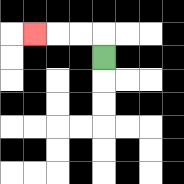{'start': '[4, 2]', 'end': '[1, 1]', 'path_directions': 'U,L,L,L', 'path_coordinates': '[[4, 2], [4, 1], [3, 1], [2, 1], [1, 1]]'}